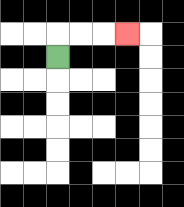{'start': '[2, 2]', 'end': '[5, 1]', 'path_directions': 'U,R,R,R', 'path_coordinates': '[[2, 2], [2, 1], [3, 1], [4, 1], [5, 1]]'}